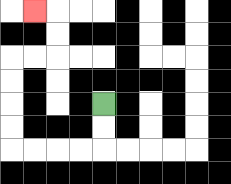{'start': '[4, 4]', 'end': '[1, 0]', 'path_directions': 'D,D,L,L,L,L,U,U,U,U,R,R,U,U,L', 'path_coordinates': '[[4, 4], [4, 5], [4, 6], [3, 6], [2, 6], [1, 6], [0, 6], [0, 5], [0, 4], [0, 3], [0, 2], [1, 2], [2, 2], [2, 1], [2, 0], [1, 0]]'}